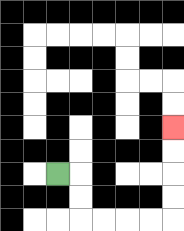{'start': '[2, 7]', 'end': '[7, 5]', 'path_directions': 'R,D,D,R,R,R,R,U,U,U,U', 'path_coordinates': '[[2, 7], [3, 7], [3, 8], [3, 9], [4, 9], [5, 9], [6, 9], [7, 9], [7, 8], [7, 7], [7, 6], [7, 5]]'}